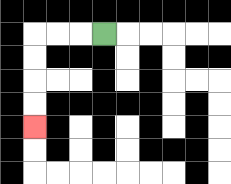{'start': '[4, 1]', 'end': '[1, 5]', 'path_directions': 'L,L,L,D,D,D,D', 'path_coordinates': '[[4, 1], [3, 1], [2, 1], [1, 1], [1, 2], [1, 3], [1, 4], [1, 5]]'}